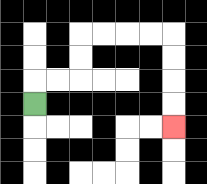{'start': '[1, 4]', 'end': '[7, 5]', 'path_directions': 'U,R,R,U,U,R,R,R,R,D,D,D,D', 'path_coordinates': '[[1, 4], [1, 3], [2, 3], [3, 3], [3, 2], [3, 1], [4, 1], [5, 1], [6, 1], [7, 1], [7, 2], [7, 3], [7, 4], [7, 5]]'}